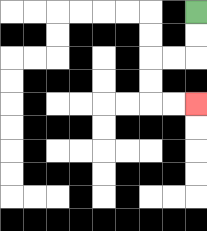{'start': '[8, 0]', 'end': '[8, 4]', 'path_directions': 'D,D,L,L,D,D,R,R', 'path_coordinates': '[[8, 0], [8, 1], [8, 2], [7, 2], [6, 2], [6, 3], [6, 4], [7, 4], [8, 4]]'}